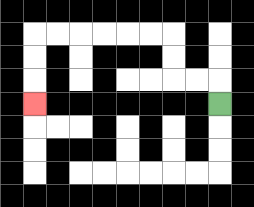{'start': '[9, 4]', 'end': '[1, 4]', 'path_directions': 'U,L,L,U,U,L,L,L,L,L,L,D,D,D', 'path_coordinates': '[[9, 4], [9, 3], [8, 3], [7, 3], [7, 2], [7, 1], [6, 1], [5, 1], [4, 1], [3, 1], [2, 1], [1, 1], [1, 2], [1, 3], [1, 4]]'}